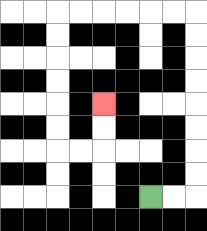{'start': '[6, 8]', 'end': '[4, 4]', 'path_directions': 'R,R,U,U,U,U,U,U,U,U,L,L,L,L,L,L,D,D,D,D,D,D,R,R,U,U', 'path_coordinates': '[[6, 8], [7, 8], [8, 8], [8, 7], [8, 6], [8, 5], [8, 4], [8, 3], [8, 2], [8, 1], [8, 0], [7, 0], [6, 0], [5, 0], [4, 0], [3, 0], [2, 0], [2, 1], [2, 2], [2, 3], [2, 4], [2, 5], [2, 6], [3, 6], [4, 6], [4, 5], [4, 4]]'}